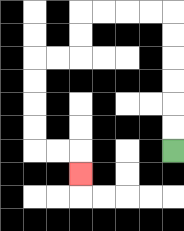{'start': '[7, 6]', 'end': '[3, 7]', 'path_directions': 'U,U,U,U,U,U,L,L,L,L,D,D,L,L,D,D,D,D,R,R,D', 'path_coordinates': '[[7, 6], [7, 5], [7, 4], [7, 3], [7, 2], [7, 1], [7, 0], [6, 0], [5, 0], [4, 0], [3, 0], [3, 1], [3, 2], [2, 2], [1, 2], [1, 3], [1, 4], [1, 5], [1, 6], [2, 6], [3, 6], [3, 7]]'}